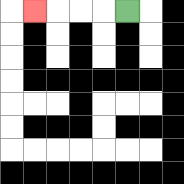{'start': '[5, 0]', 'end': '[1, 0]', 'path_directions': 'L,L,L,L', 'path_coordinates': '[[5, 0], [4, 0], [3, 0], [2, 0], [1, 0]]'}